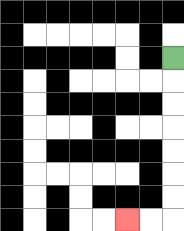{'start': '[7, 2]', 'end': '[5, 9]', 'path_directions': 'D,D,D,D,D,D,D,L,L', 'path_coordinates': '[[7, 2], [7, 3], [7, 4], [7, 5], [7, 6], [7, 7], [7, 8], [7, 9], [6, 9], [5, 9]]'}